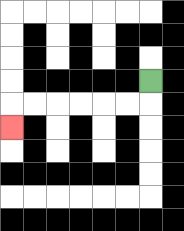{'start': '[6, 3]', 'end': '[0, 5]', 'path_directions': 'D,L,L,L,L,L,L,D', 'path_coordinates': '[[6, 3], [6, 4], [5, 4], [4, 4], [3, 4], [2, 4], [1, 4], [0, 4], [0, 5]]'}